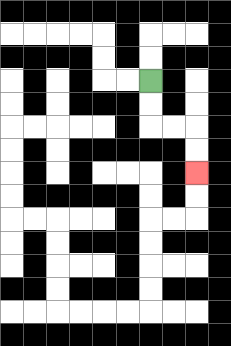{'start': '[6, 3]', 'end': '[8, 7]', 'path_directions': 'D,D,R,R,D,D', 'path_coordinates': '[[6, 3], [6, 4], [6, 5], [7, 5], [8, 5], [8, 6], [8, 7]]'}